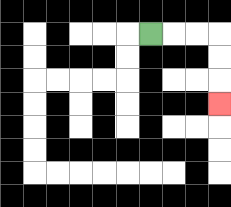{'start': '[6, 1]', 'end': '[9, 4]', 'path_directions': 'R,R,R,D,D,D', 'path_coordinates': '[[6, 1], [7, 1], [8, 1], [9, 1], [9, 2], [9, 3], [9, 4]]'}